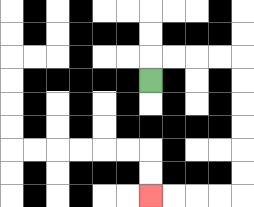{'start': '[6, 3]', 'end': '[6, 8]', 'path_directions': 'U,R,R,R,R,D,D,D,D,D,D,L,L,L,L', 'path_coordinates': '[[6, 3], [6, 2], [7, 2], [8, 2], [9, 2], [10, 2], [10, 3], [10, 4], [10, 5], [10, 6], [10, 7], [10, 8], [9, 8], [8, 8], [7, 8], [6, 8]]'}